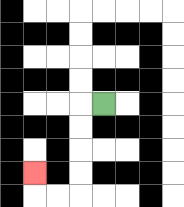{'start': '[4, 4]', 'end': '[1, 7]', 'path_directions': 'L,D,D,D,D,L,L,U', 'path_coordinates': '[[4, 4], [3, 4], [3, 5], [3, 6], [3, 7], [3, 8], [2, 8], [1, 8], [1, 7]]'}